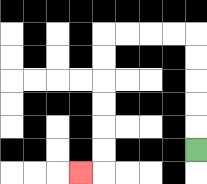{'start': '[8, 6]', 'end': '[3, 7]', 'path_directions': 'U,U,U,U,U,L,L,L,L,D,D,D,D,D,D,L', 'path_coordinates': '[[8, 6], [8, 5], [8, 4], [8, 3], [8, 2], [8, 1], [7, 1], [6, 1], [5, 1], [4, 1], [4, 2], [4, 3], [4, 4], [4, 5], [4, 6], [4, 7], [3, 7]]'}